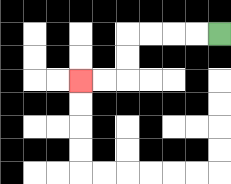{'start': '[9, 1]', 'end': '[3, 3]', 'path_directions': 'L,L,L,L,D,D,L,L', 'path_coordinates': '[[9, 1], [8, 1], [7, 1], [6, 1], [5, 1], [5, 2], [5, 3], [4, 3], [3, 3]]'}